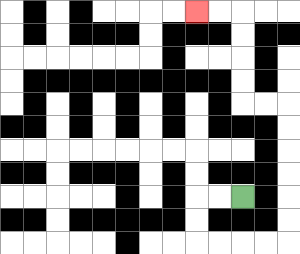{'start': '[10, 8]', 'end': '[8, 0]', 'path_directions': 'L,L,D,D,R,R,R,R,U,U,U,U,U,U,L,L,U,U,U,U,L,L', 'path_coordinates': '[[10, 8], [9, 8], [8, 8], [8, 9], [8, 10], [9, 10], [10, 10], [11, 10], [12, 10], [12, 9], [12, 8], [12, 7], [12, 6], [12, 5], [12, 4], [11, 4], [10, 4], [10, 3], [10, 2], [10, 1], [10, 0], [9, 0], [8, 0]]'}